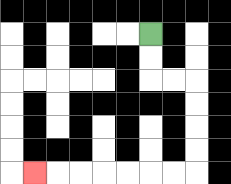{'start': '[6, 1]', 'end': '[1, 7]', 'path_directions': 'D,D,R,R,D,D,D,D,L,L,L,L,L,L,L', 'path_coordinates': '[[6, 1], [6, 2], [6, 3], [7, 3], [8, 3], [8, 4], [8, 5], [8, 6], [8, 7], [7, 7], [6, 7], [5, 7], [4, 7], [3, 7], [2, 7], [1, 7]]'}